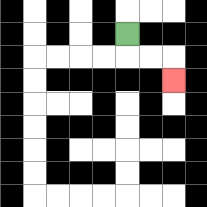{'start': '[5, 1]', 'end': '[7, 3]', 'path_directions': 'D,R,R,D', 'path_coordinates': '[[5, 1], [5, 2], [6, 2], [7, 2], [7, 3]]'}